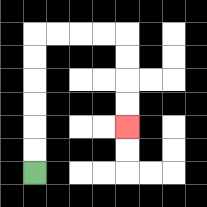{'start': '[1, 7]', 'end': '[5, 5]', 'path_directions': 'U,U,U,U,U,U,R,R,R,R,D,D,D,D', 'path_coordinates': '[[1, 7], [1, 6], [1, 5], [1, 4], [1, 3], [1, 2], [1, 1], [2, 1], [3, 1], [4, 1], [5, 1], [5, 2], [5, 3], [5, 4], [5, 5]]'}